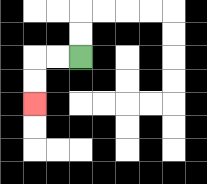{'start': '[3, 2]', 'end': '[1, 4]', 'path_directions': 'L,L,D,D', 'path_coordinates': '[[3, 2], [2, 2], [1, 2], [1, 3], [1, 4]]'}